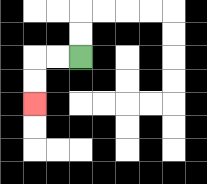{'start': '[3, 2]', 'end': '[1, 4]', 'path_directions': 'L,L,D,D', 'path_coordinates': '[[3, 2], [2, 2], [1, 2], [1, 3], [1, 4]]'}